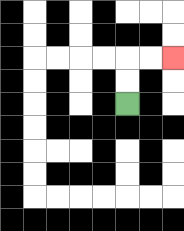{'start': '[5, 4]', 'end': '[7, 2]', 'path_directions': 'U,U,R,R', 'path_coordinates': '[[5, 4], [5, 3], [5, 2], [6, 2], [7, 2]]'}